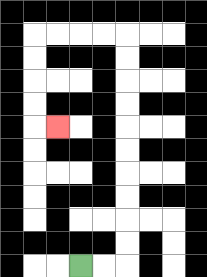{'start': '[3, 11]', 'end': '[2, 5]', 'path_directions': 'R,R,U,U,U,U,U,U,U,U,U,U,L,L,L,L,D,D,D,D,R', 'path_coordinates': '[[3, 11], [4, 11], [5, 11], [5, 10], [5, 9], [5, 8], [5, 7], [5, 6], [5, 5], [5, 4], [5, 3], [5, 2], [5, 1], [4, 1], [3, 1], [2, 1], [1, 1], [1, 2], [1, 3], [1, 4], [1, 5], [2, 5]]'}